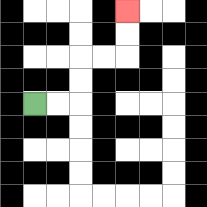{'start': '[1, 4]', 'end': '[5, 0]', 'path_directions': 'R,R,U,U,R,R,U,U', 'path_coordinates': '[[1, 4], [2, 4], [3, 4], [3, 3], [3, 2], [4, 2], [5, 2], [5, 1], [5, 0]]'}